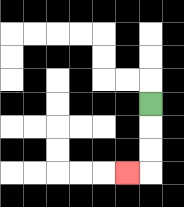{'start': '[6, 4]', 'end': '[5, 7]', 'path_directions': 'D,D,D,L', 'path_coordinates': '[[6, 4], [6, 5], [6, 6], [6, 7], [5, 7]]'}